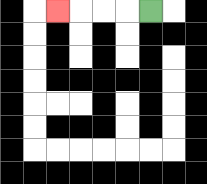{'start': '[6, 0]', 'end': '[2, 0]', 'path_directions': 'L,L,L,L', 'path_coordinates': '[[6, 0], [5, 0], [4, 0], [3, 0], [2, 0]]'}